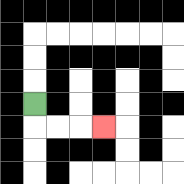{'start': '[1, 4]', 'end': '[4, 5]', 'path_directions': 'D,R,R,R', 'path_coordinates': '[[1, 4], [1, 5], [2, 5], [3, 5], [4, 5]]'}